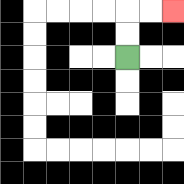{'start': '[5, 2]', 'end': '[7, 0]', 'path_directions': 'U,U,R,R', 'path_coordinates': '[[5, 2], [5, 1], [5, 0], [6, 0], [7, 0]]'}